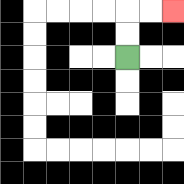{'start': '[5, 2]', 'end': '[7, 0]', 'path_directions': 'U,U,R,R', 'path_coordinates': '[[5, 2], [5, 1], [5, 0], [6, 0], [7, 0]]'}